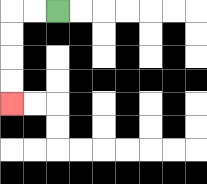{'start': '[2, 0]', 'end': '[0, 4]', 'path_directions': 'L,L,D,D,D,D', 'path_coordinates': '[[2, 0], [1, 0], [0, 0], [0, 1], [0, 2], [0, 3], [0, 4]]'}